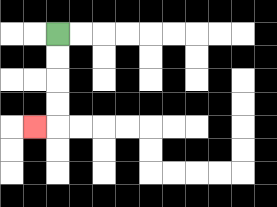{'start': '[2, 1]', 'end': '[1, 5]', 'path_directions': 'D,D,D,D,L', 'path_coordinates': '[[2, 1], [2, 2], [2, 3], [2, 4], [2, 5], [1, 5]]'}